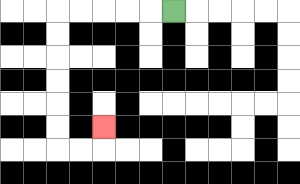{'start': '[7, 0]', 'end': '[4, 5]', 'path_directions': 'L,L,L,L,L,D,D,D,D,D,D,R,R,U', 'path_coordinates': '[[7, 0], [6, 0], [5, 0], [4, 0], [3, 0], [2, 0], [2, 1], [2, 2], [2, 3], [2, 4], [2, 5], [2, 6], [3, 6], [4, 6], [4, 5]]'}